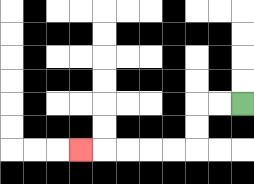{'start': '[10, 4]', 'end': '[3, 6]', 'path_directions': 'L,L,D,D,L,L,L,L,L', 'path_coordinates': '[[10, 4], [9, 4], [8, 4], [8, 5], [8, 6], [7, 6], [6, 6], [5, 6], [4, 6], [3, 6]]'}